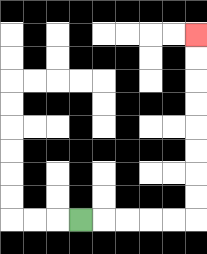{'start': '[3, 9]', 'end': '[8, 1]', 'path_directions': 'R,R,R,R,R,U,U,U,U,U,U,U,U', 'path_coordinates': '[[3, 9], [4, 9], [5, 9], [6, 9], [7, 9], [8, 9], [8, 8], [8, 7], [8, 6], [8, 5], [8, 4], [8, 3], [8, 2], [8, 1]]'}